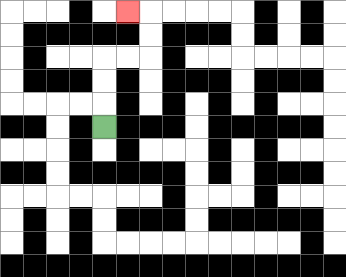{'start': '[4, 5]', 'end': '[5, 0]', 'path_directions': 'U,U,U,R,R,U,U,L', 'path_coordinates': '[[4, 5], [4, 4], [4, 3], [4, 2], [5, 2], [6, 2], [6, 1], [6, 0], [5, 0]]'}